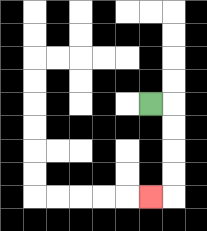{'start': '[6, 4]', 'end': '[6, 8]', 'path_directions': 'R,D,D,D,D,L', 'path_coordinates': '[[6, 4], [7, 4], [7, 5], [7, 6], [7, 7], [7, 8], [6, 8]]'}